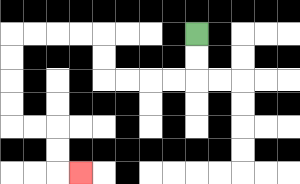{'start': '[8, 1]', 'end': '[3, 7]', 'path_directions': 'D,D,L,L,L,L,U,U,L,L,L,L,D,D,D,D,R,R,D,D,R', 'path_coordinates': '[[8, 1], [8, 2], [8, 3], [7, 3], [6, 3], [5, 3], [4, 3], [4, 2], [4, 1], [3, 1], [2, 1], [1, 1], [0, 1], [0, 2], [0, 3], [0, 4], [0, 5], [1, 5], [2, 5], [2, 6], [2, 7], [3, 7]]'}